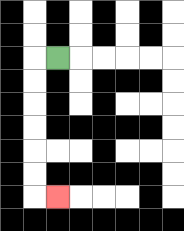{'start': '[2, 2]', 'end': '[2, 8]', 'path_directions': 'L,D,D,D,D,D,D,R', 'path_coordinates': '[[2, 2], [1, 2], [1, 3], [1, 4], [1, 5], [1, 6], [1, 7], [1, 8], [2, 8]]'}